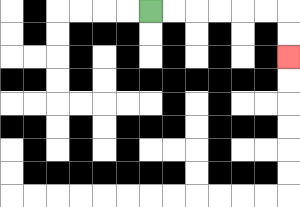{'start': '[6, 0]', 'end': '[12, 2]', 'path_directions': 'R,R,R,R,R,R,D,D', 'path_coordinates': '[[6, 0], [7, 0], [8, 0], [9, 0], [10, 0], [11, 0], [12, 0], [12, 1], [12, 2]]'}